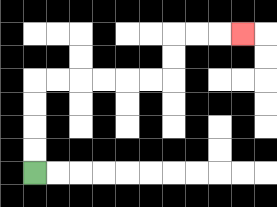{'start': '[1, 7]', 'end': '[10, 1]', 'path_directions': 'U,U,U,U,R,R,R,R,R,R,U,U,R,R,R', 'path_coordinates': '[[1, 7], [1, 6], [1, 5], [1, 4], [1, 3], [2, 3], [3, 3], [4, 3], [5, 3], [6, 3], [7, 3], [7, 2], [7, 1], [8, 1], [9, 1], [10, 1]]'}